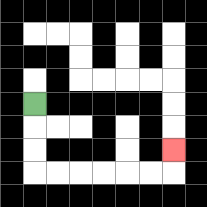{'start': '[1, 4]', 'end': '[7, 6]', 'path_directions': 'D,D,D,R,R,R,R,R,R,U', 'path_coordinates': '[[1, 4], [1, 5], [1, 6], [1, 7], [2, 7], [3, 7], [4, 7], [5, 7], [6, 7], [7, 7], [7, 6]]'}